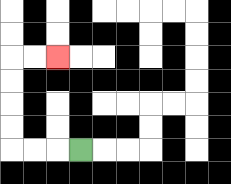{'start': '[3, 6]', 'end': '[2, 2]', 'path_directions': 'L,L,L,U,U,U,U,R,R', 'path_coordinates': '[[3, 6], [2, 6], [1, 6], [0, 6], [0, 5], [0, 4], [0, 3], [0, 2], [1, 2], [2, 2]]'}